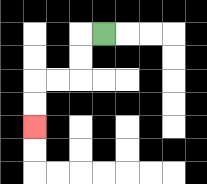{'start': '[4, 1]', 'end': '[1, 5]', 'path_directions': 'L,D,D,L,L,D,D', 'path_coordinates': '[[4, 1], [3, 1], [3, 2], [3, 3], [2, 3], [1, 3], [1, 4], [1, 5]]'}